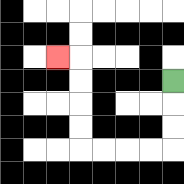{'start': '[7, 3]', 'end': '[2, 2]', 'path_directions': 'D,D,D,L,L,L,L,U,U,U,U,L', 'path_coordinates': '[[7, 3], [7, 4], [7, 5], [7, 6], [6, 6], [5, 6], [4, 6], [3, 6], [3, 5], [3, 4], [3, 3], [3, 2], [2, 2]]'}